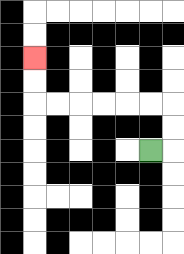{'start': '[6, 6]', 'end': '[1, 2]', 'path_directions': 'R,U,U,L,L,L,L,L,L,U,U', 'path_coordinates': '[[6, 6], [7, 6], [7, 5], [7, 4], [6, 4], [5, 4], [4, 4], [3, 4], [2, 4], [1, 4], [1, 3], [1, 2]]'}